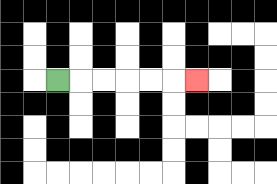{'start': '[2, 3]', 'end': '[8, 3]', 'path_directions': 'R,R,R,R,R,R', 'path_coordinates': '[[2, 3], [3, 3], [4, 3], [5, 3], [6, 3], [7, 3], [8, 3]]'}